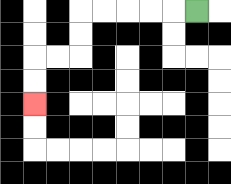{'start': '[8, 0]', 'end': '[1, 4]', 'path_directions': 'L,L,L,L,L,D,D,L,L,D,D', 'path_coordinates': '[[8, 0], [7, 0], [6, 0], [5, 0], [4, 0], [3, 0], [3, 1], [3, 2], [2, 2], [1, 2], [1, 3], [1, 4]]'}